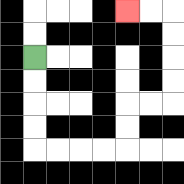{'start': '[1, 2]', 'end': '[5, 0]', 'path_directions': 'D,D,D,D,R,R,R,R,U,U,R,R,U,U,U,U,L,L', 'path_coordinates': '[[1, 2], [1, 3], [1, 4], [1, 5], [1, 6], [2, 6], [3, 6], [4, 6], [5, 6], [5, 5], [5, 4], [6, 4], [7, 4], [7, 3], [7, 2], [7, 1], [7, 0], [6, 0], [5, 0]]'}